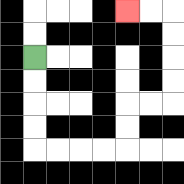{'start': '[1, 2]', 'end': '[5, 0]', 'path_directions': 'D,D,D,D,R,R,R,R,U,U,R,R,U,U,U,U,L,L', 'path_coordinates': '[[1, 2], [1, 3], [1, 4], [1, 5], [1, 6], [2, 6], [3, 6], [4, 6], [5, 6], [5, 5], [5, 4], [6, 4], [7, 4], [7, 3], [7, 2], [7, 1], [7, 0], [6, 0], [5, 0]]'}